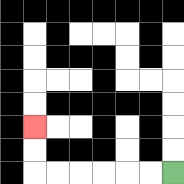{'start': '[7, 7]', 'end': '[1, 5]', 'path_directions': 'L,L,L,L,L,L,U,U', 'path_coordinates': '[[7, 7], [6, 7], [5, 7], [4, 7], [3, 7], [2, 7], [1, 7], [1, 6], [1, 5]]'}